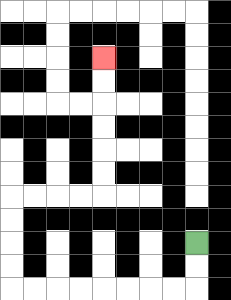{'start': '[8, 10]', 'end': '[4, 2]', 'path_directions': 'D,D,L,L,L,L,L,L,L,L,U,U,U,U,R,R,R,R,U,U,U,U,U,U', 'path_coordinates': '[[8, 10], [8, 11], [8, 12], [7, 12], [6, 12], [5, 12], [4, 12], [3, 12], [2, 12], [1, 12], [0, 12], [0, 11], [0, 10], [0, 9], [0, 8], [1, 8], [2, 8], [3, 8], [4, 8], [4, 7], [4, 6], [4, 5], [4, 4], [4, 3], [4, 2]]'}